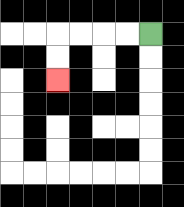{'start': '[6, 1]', 'end': '[2, 3]', 'path_directions': 'L,L,L,L,D,D', 'path_coordinates': '[[6, 1], [5, 1], [4, 1], [3, 1], [2, 1], [2, 2], [2, 3]]'}